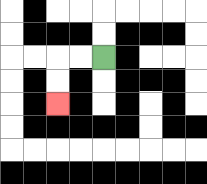{'start': '[4, 2]', 'end': '[2, 4]', 'path_directions': 'L,L,D,D', 'path_coordinates': '[[4, 2], [3, 2], [2, 2], [2, 3], [2, 4]]'}